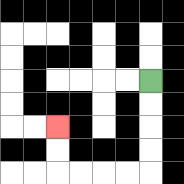{'start': '[6, 3]', 'end': '[2, 5]', 'path_directions': 'D,D,D,D,L,L,L,L,U,U', 'path_coordinates': '[[6, 3], [6, 4], [6, 5], [6, 6], [6, 7], [5, 7], [4, 7], [3, 7], [2, 7], [2, 6], [2, 5]]'}